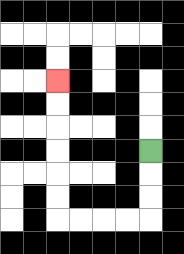{'start': '[6, 6]', 'end': '[2, 3]', 'path_directions': 'D,D,D,L,L,L,L,U,U,U,U,U,U', 'path_coordinates': '[[6, 6], [6, 7], [6, 8], [6, 9], [5, 9], [4, 9], [3, 9], [2, 9], [2, 8], [2, 7], [2, 6], [2, 5], [2, 4], [2, 3]]'}